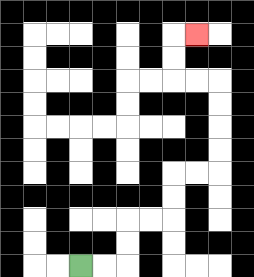{'start': '[3, 11]', 'end': '[8, 1]', 'path_directions': 'R,R,U,U,R,R,U,U,R,R,U,U,U,U,L,L,U,U,R', 'path_coordinates': '[[3, 11], [4, 11], [5, 11], [5, 10], [5, 9], [6, 9], [7, 9], [7, 8], [7, 7], [8, 7], [9, 7], [9, 6], [9, 5], [9, 4], [9, 3], [8, 3], [7, 3], [7, 2], [7, 1], [8, 1]]'}